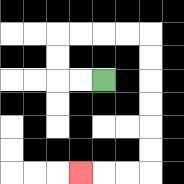{'start': '[4, 3]', 'end': '[3, 7]', 'path_directions': 'L,L,U,U,R,R,R,R,D,D,D,D,D,D,L,L,L', 'path_coordinates': '[[4, 3], [3, 3], [2, 3], [2, 2], [2, 1], [3, 1], [4, 1], [5, 1], [6, 1], [6, 2], [6, 3], [6, 4], [6, 5], [6, 6], [6, 7], [5, 7], [4, 7], [3, 7]]'}